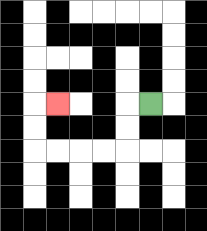{'start': '[6, 4]', 'end': '[2, 4]', 'path_directions': 'L,D,D,L,L,L,L,U,U,R', 'path_coordinates': '[[6, 4], [5, 4], [5, 5], [5, 6], [4, 6], [3, 6], [2, 6], [1, 6], [1, 5], [1, 4], [2, 4]]'}